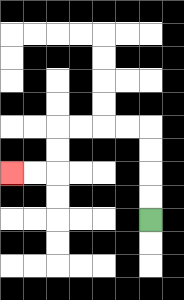{'start': '[6, 9]', 'end': '[0, 7]', 'path_directions': 'U,U,U,U,L,L,L,L,D,D,L,L', 'path_coordinates': '[[6, 9], [6, 8], [6, 7], [6, 6], [6, 5], [5, 5], [4, 5], [3, 5], [2, 5], [2, 6], [2, 7], [1, 7], [0, 7]]'}